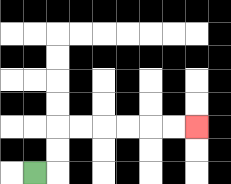{'start': '[1, 7]', 'end': '[8, 5]', 'path_directions': 'R,U,U,R,R,R,R,R,R', 'path_coordinates': '[[1, 7], [2, 7], [2, 6], [2, 5], [3, 5], [4, 5], [5, 5], [6, 5], [7, 5], [8, 5]]'}